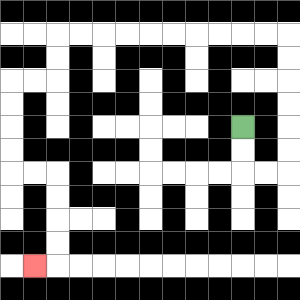{'start': '[10, 5]', 'end': '[1, 11]', 'path_directions': 'D,D,R,R,U,U,U,U,U,U,L,L,L,L,L,L,L,L,L,L,D,D,L,L,D,D,D,D,R,R,D,D,D,D,L', 'path_coordinates': '[[10, 5], [10, 6], [10, 7], [11, 7], [12, 7], [12, 6], [12, 5], [12, 4], [12, 3], [12, 2], [12, 1], [11, 1], [10, 1], [9, 1], [8, 1], [7, 1], [6, 1], [5, 1], [4, 1], [3, 1], [2, 1], [2, 2], [2, 3], [1, 3], [0, 3], [0, 4], [0, 5], [0, 6], [0, 7], [1, 7], [2, 7], [2, 8], [2, 9], [2, 10], [2, 11], [1, 11]]'}